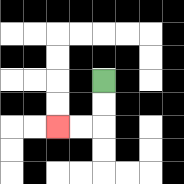{'start': '[4, 3]', 'end': '[2, 5]', 'path_directions': 'D,D,L,L', 'path_coordinates': '[[4, 3], [4, 4], [4, 5], [3, 5], [2, 5]]'}